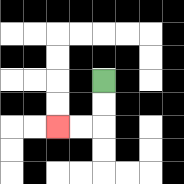{'start': '[4, 3]', 'end': '[2, 5]', 'path_directions': 'D,D,L,L', 'path_coordinates': '[[4, 3], [4, 4], [4, 5], [3, 5], [2, 5]]'}